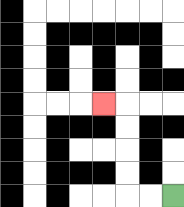{'start': '[7, 8]', 'end': '[4, 4]', 'path_directions': 'L,L,U,U,U,U,L', 'path_coordinates': '[[7, 8], [6, 8], [5, 8], [5, 7], [5, 6], [5, 5], [5, 4], [4, 4]]'}